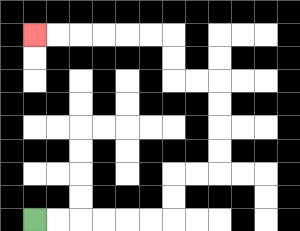{'start': '[1, 9]', 'end': '[1, 1]', 'path_directions': 'R,R,R,R,R,R,U,U,R,R,U,U,U,U,L,L,U,U,L,L,L,L,L,L', 'path_coordinates': '[[1, 9], [2, 9], [3, 9], [4, 9], [5, 9], [6, 9], [7, 9], [7, 8], [7, 7], [8, 7], [9, 7], [9, 6], [9, 5], [9, 4], [9, 3], [8, 3], [7, 3], [7, 2], [7, 1], [6, 1], [5, 1], [4, 1], [3, 1], [2, 1], [1, 1]]'}